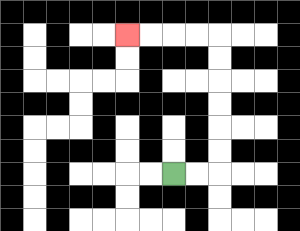{'start': '[7, 7]', 'end': '[5, 1]', 'path_directions': 'R,R,U,U,U,U,U,U,L,L,L,L', 'path_coordinates': '[[7, 7], [8, 7], [9, 7], [9, 6], [9, 5], [9, 4], [9, 3], [9, 2], [9, 1], [8, 1], [7, 1], [6, 1], [5, 1]]'}